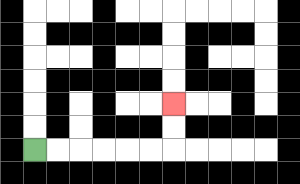{'start': '[1, 6]', 'end': '[7, 4]', 'path_directions': 'R,R,R,R,R,R,U,U', 'path_coordinates': '[[1, 6], [2, 6], [3, 6], [4, 6], [5, 6], [6, 6], [7, 6], [7, 5], [7, 4]]'}